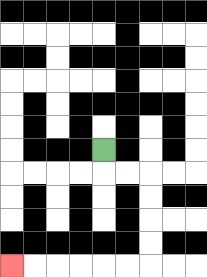{'start': '[4, 6]', 'end': '[0, 11]', 'path_directions': 'D,R,R,D,D,D,D,L,L,L,L,L,L', 'path_coordinates': '[[4, 6], [4, 7], [5, 7], [6, 7], [6, 8], [6, 9], [6, 10], [6, 11], [5, 11], [4, 11], [3, 11], [2, 11], [1, 11], [0, 11]]'}